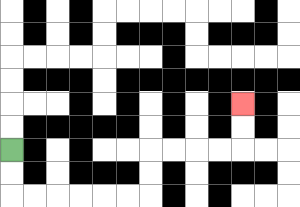{'start': '[0, 6]', 'end': '[10, 4]', 'path_directions': 'D,D,R,R,R,R,R,R,U,U,R,R,R,R,U,U', 'path_coordinates': '[[0, 6], [0, 7], [0, 8], [1, 8], [2, 8], [3, 8], [4, 8], [5, 8], [6, 8], [6, 7], [6, 6], [7, 6], [8, 6], [9, 6], [10, 6], [10, 5], [10, 4]]'}